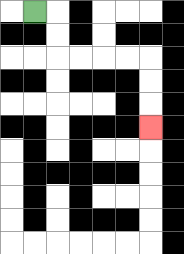{'start': '[1, 0]', 'end': '[6, 5]', 'path_directions': 'R,D,D,R,R,R,R,D,D,D', 'path_coordinates': '[[1, 0], [2, 0], [2, 1], [2, 2], [3, 2], [4, 2], [5, 2], [6, 2], [6, 3], [6, 4], [6, 5]]'}